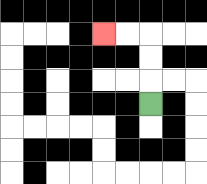{'start': '[6, 4]', 'end': '[4, 1]', 'path_directions': 'U,U,U,L,L', 'path_coordinates': '[[6, 4], [6, 3], [6, 2], [6, 1], [5, 1], [4, 1]]'}